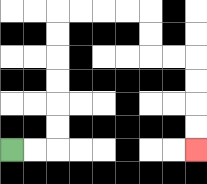{'start': '[0, 6]', 'end': '[8, 6]', 'path_directions': 'R,R,U,U,U,U,U,U,R,R,R,R,D,D,R,R,D,D,D,D', 'path_coordinates': '[[0, 6], [1, 6], [2, 6], [2, 5], [2, 4], [2, 3], [2, 2], [2, 1], [2, 0], [3, 0], [4, 0], [5, 0], [6, 0], [6, 1], [6, 2], [7, 2], [8, 2], [8, 3], [8, 4], [8, 5], [8, 6]]'}